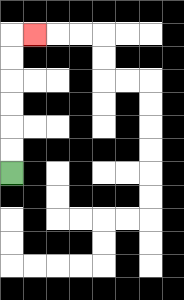{'start': '[0, 7]', 'end': '[1, 1]', 'path_directions': 'U,U,U,U,U,U,R', 'path_coordinates': '[[0, 7], [0, 6], [0, 5], [0, 4], [0, 3], [0, 2], [0, 1], [1, 1]]'}